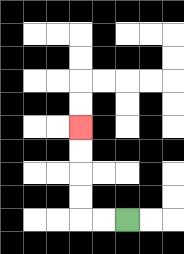{'start': '[5, 9]', 'end': '[3, 5]', 'path_directions': 'L,L,U,U,U,U', 'path_coordinates': '[[5, 9], [4, 9], [3, 9], [3, 8], [3, 7], [3, 6], [3, 5]]'}